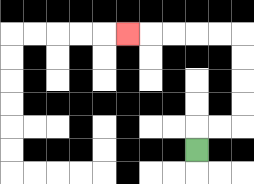{'start': '[8, 6]', 'end': '[5, 1]', 'path_directions': 'U,R,R,U,U,U,U,L,L,L,L,L', 'path_coordinates': '[[8, 6], [8, 5], [9, 5], [10, 5], [10, 4], [10, 3], [10, 2], [10, 1], [9, 1], [8, 1], [7, 1], [6, 1], [5, 1]]'}